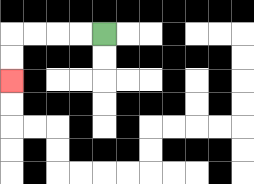{'start': '[4, 1]', 'end': '[0, 3]', 'path_directions': 'L,L,L,L,D,D', 'path_coordinates': '[[4, 1], [3, 1], [2, 1], [1, 1], [0, 1], [0, 2], [0, 3]]'}